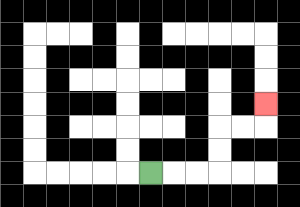{'start': '[6, 7]', 'end': '[11, 4]', 'path_directions': 'R,R,R,U,U,R,R,U', 'path_coordinates': '[[6, 7], [7, 7], [8, 7], [9, 7], [9, 6], [9, 5], [10, 5], [11, 5], [11, 4]]'}